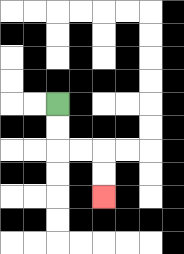{'start': '[2, 4]', 'end': '[4, 8]', 'path_directions': 'D,D,R,R,D,D', 'path_coordinates': '[[2, 4], [2, 5], [2, 6], [3, 6], [4, 6], [4, 7], [4, 8]]'}